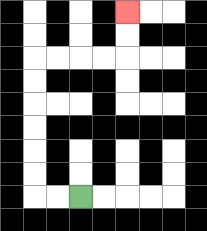{'start': '[3, 8]', 'end': '[5, 0]', 'path_directions': 'L,L,U,U,U,U,U,U,R,R,R,R,U,U', 'path_coordinates': '[[3, 8], [2, 8], [1, 8], [1, 7], [1, 6], [1, 5], [1, 4], [1, 3], [1, 2], [2, 2], [3, 2], [4, 2], [5, 2], [5, 1], [5, 0]]'}